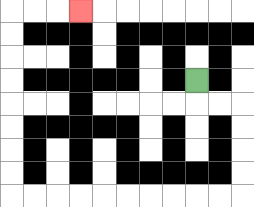{'start': '[8, 3]', 'end': '[3, 0]', 'path_directions': 'D,R,R,D,D,D,D,L,L,L,L,L,L,L,L,L,L,U,U,U,U,U,U,U,U,R,R,R', 'path_coordinates': '[[8, 3], [8, 4], [9, 4], [10, 4], [10, 5], [10, 6], [10, 7], [10, 8], [9, 8], [8, 8], [7, 8], [6, 8], [5, 8], [4, 8], [3, 8], [2, 8], [1, 8], [0, 8], [0, 7], [0, 6], [0, 5], [0, 4], [0, 3], [0, 2], [0, 1], [0, 0], [1, 0], [2, 0], [3, 0]]'}